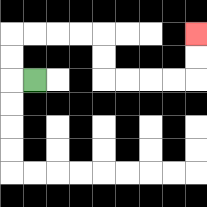{'start': '[1, 3]', 'end': '[8, 1]', 'path_directions': 'L,U,U,R,R,R,R,D,D,R,R,R,R,U,U', 'path_coordinates': '[[1, 3], [0, 3], [0, 2], [0, 1], [1, 1], [2, 1], [3, 1], [4, 1], [4, 2], [4, 3], [5, 3], [6, 3], [7, 3], [8, 3], [8, 2], [8, 1]]'}